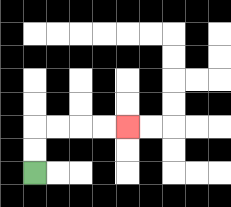{'start': '[1, 7]', 'end': '[5, 5]', 'path_directions': 'U,U,R,R,R,R', 'path_coordinates': '[[1, 7], [1, 6], [1, 5], [2, 5], [3, 5], [4, 5], [5, 5]]'}